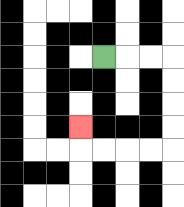{'start': '[4, 2]', 'end': '[3, 5]', 'path_directions': 'R,R,R,D,D,D,D,L,L,L,L,U', 'path_coordinates': '[[4, 2], [5, 2], [6, 2], [7, 2], [7, 3], [7, 4], [7, 5], [7, 6], [6, 6], [5, 6], [4, 6], [3, 6], [3, 5]]'}